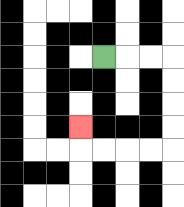{'start': '[4, 2]', 'end': '[3, 5]', 'path_directions': 'R,R,R,D,D,D,D,L,L,L,L,U', 'path_coordinates': '[[4, 2], [5, 2], [6, 2], [7, 2], [7, 3], [7, 4], [7, 5], [7, 6], [6, 6], [5, 6], [4, 6], [3, 6], [3, 5]]'}